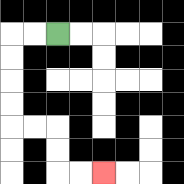{'start': '[2, 1]', 'end': '[4, 7]', 'path_directions': 'L,L,D,D,D,D,R,R,D,D,R,R', 'path_coordinates': '[[2, 1], [1, 1], [0, 1], [0, 2], [0, 3], [0, 4], [0, 5], [1, 5], [2, 5], [2, 6], [2, 7], [3, 7], [4, 7]]'}